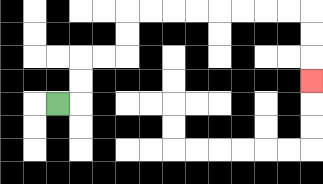{'start': '[2, 4]', 'end': '[13, 3]', 'path_directions': 'R,U,U,R,R,U,U,R,R,R,R,R,R,R,R,D,D,D', 'path_coordinates': '[[2, 4], [3, 4], [3, 3], [3, 2], [4, 2], [5, 2], [5, 1], [5, 0], [6, 0], [7, 0], [8, 0], [9, 0], [10, 0], [11, 0], [12, 0], [13, 0], [13, 1], [13, 2], [13, 3]]'}